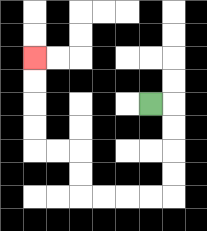{'start': '[6, 4]', 'end': '[1, 2]', 'path_directions': 'R,D,D,D,D,L,L,L,L,U,U,L,L,U,U,U,U', 'path_coordinates': '[[6, 4], [7, 4], [7, 5], [7, 6], [7, 7], [7, 8], [6, 8], [5, 8], [4, 8], [3, 8], [3, 7], [3, 6], [2, 6], [1, 6], [1, 5], [1, 4], [1, 3], [1, 2]]'}